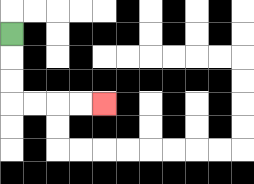{'start': '[0, 1]', 'end': '[4, 4]', 'path_directions': 'D,D,D,R,R,R,R', 'path_coordinates': '[[0, 1], [0, 2], [0, 3], [0, 4], [1, 4], [2, 4], [3, 4], [4, 4]]'}